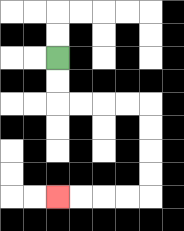{'start': '[2, 2]', 'end': '[2, 8]', 'path_directions': 'D,D,R,R,R,R,D,D,D,D,L,L,L,L', 'path_coordinates': '[[2, 2], [2, 3], [2, 4], [3, 4], [4, 4], [5, 4], [6, 4], [6, 5], [6, 6], [6, 7], [6, 8], [5, 8], [4, 8], [3, 8], [2, 8]]'}